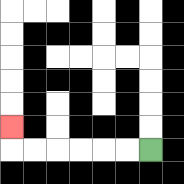{'start': '[6, 6]', 'end': '[0, 5]', 'path_directions': 'L,L,L,L,L,L,U', 'path_coordinates': '[[6, 6], [5, 6], [4, 6], [3, 6], [2, 6], [1, 6], [0, 6], [0, 5]]'}